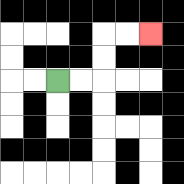{'start': '[2, 3]', 'end': '[6, 1]', 'path_directions': 'R,R,U,U,R,R', 'path_coordinates': '[[2, 3], [3, 3], [4, 3], [4, 2], [4, 1], [5, 1], [6, 1]]'}